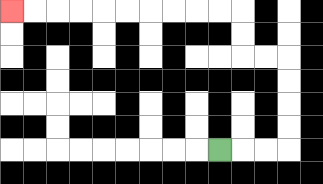{'start': '[9, 6]', 'end': '[0, 0]', 'path_directions': 'R,R,R,U,U,U,U,L,L,U,U,L,L,L,L,L,L,L,L,L,L', 'path_coordinates': '[[9, 6], [10, 6], [11, 6], [12, 6], [12, 5], [12, 4], [12, 3], [12, 2], [11, 2], [10, 2], [10, 1], [10, 0], [9, 0], [8, 0], [7, 0], [6, 0], [5, 0], [4, 0], [3, 0], [2, 0], [1, 0], [0, 0]]'}